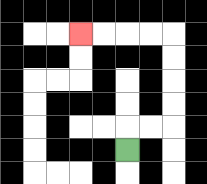{'start': '[5, 6]', 'end': '[3, 1]', 'path_directions': 'U,R,R,U,U,U,U,L,L,L,L', 'path_coordinates': '[[5, 6], [5, 5], [6, 5], [7, 5], [7, 4], [7, 3], [7, 2], [7, 1], [6, 1], [5, 1], [4, 1], [3, 1]]'}